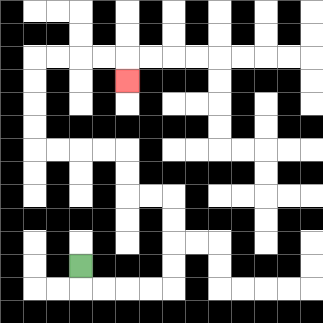{'start': '[3, 11]', 'end': '[5, 3]', 'path_directions': 'D,R,R,R,R,U,U,U,U,L,L,U,U,L,L,L,L,U,U,U,U,R,R,R,R,D', 'path_coordinates': '[[3, 11], [3, 12], [4, 12], [5, 12], [6, 12], [7, 12], [7, 11], [7, 10], [7, 9], [7, 8], [6, 8], [5, 8], [5, 7], [5, 6], [4, 6], [3, 6], [2, 6], [1, 6], [1, 5], [1, 4], [1, 3], [1, 2], [2, 2], [3, 2], [4, 2], [5, 2], [5, 3]]'}